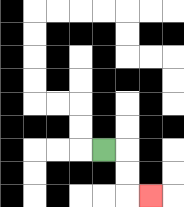{'start': '[4, 6]', 'end': '[6, 8]', 'path_directions': 'R,D,D,R', 'path_coordinates': '[[4, 6], [5, 6], [5, 7], [5, 8], [6, 8]]'}